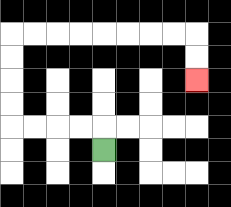{'start': '[4, 6]', 'end': '[8, 3]', 'path_directions': 'U,L,L,L,L,U,U,U,U,R,R,R,R,R,R,R,R,D,D', 'path_coordinates': '[[4, 6], [4, 5], [3, 5], [2, 5], [1, 5], [0, 5], [0, 4], [0, 3], [0, 2], [0, 1], [1, 1], [2, 1], [3, 1], [4, 1], [5, 1], [6, 1], [7, 1], [8, 1], [8, 2], [8, 3]]'}